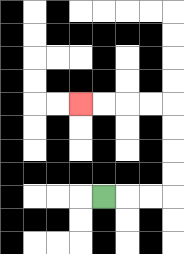{'start': '[4, 8]', 'end': '[3, 4]', 'path_directions': 'R,R,R,U,U,U,U,L,L,L,L', 'path_coordinates': '[[4, 8], [5, 8], [6, 8], [7, 8], [7, 7], [7, 6], [7, 5], [7, 4], [6, 4], [5, 4], [4, 4], [3, 4]]'}